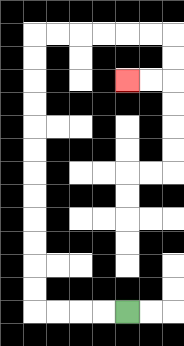{'start': '[5, 13]', 'end': '[5, 3]', 'path_directions': 'L,L,L,L,U,U,U,U,U,U,U,U,U,U,U,U,R,R,R,R,R,R,D,D,L,L', 'path_coordinates': '[[5, 13], [4, 13], [3, 13], [2, 13], [1, 13], [1, 12], [1, 11], [1, 10], [1, 9], [1, 8], [1, 7], [1, 6], [1, 5], [1, 4], [1, 3], [1, 2], [1, 1], [2, 1], [3, 1], [4, 1], [5, 1], [6, 1], [7, 1], [7, 2], [7, 3], [6, 3], [5, 3]]'}